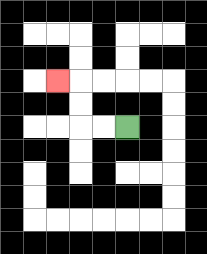{'start': '[5, 5]', 'end': '[2, 3]', 'path_directions': 'L,L,U,U,L', 'path_coordinates': '[[5, 5], [4, 5], [3, 5], [3, 4], [3, 3], [2, 3]]'}